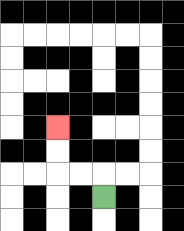{'start': '[4, 8]', 'end': '[2, 5]', 'path_directions': 'U,L,L,U,U', 'path_coordinates': '[[4, 8], [4, 7], [3, 7], [2, 7], [2, 6], [2, 5]]'}